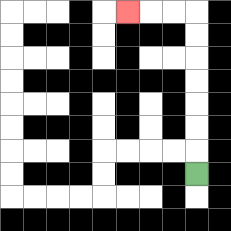{'start': '[8, 7]', 'end': '[5, 0]', 'path_directions': 'U,U,U,U,U,U,U,L,L,L', 'path_coordinates': '[[8, 7], [8, 6], [8, 5], [8, 4], [8, 3], [8, 2], [8, 1], [8, 0], [7, 0], [6, 0], [5, 0]]'}